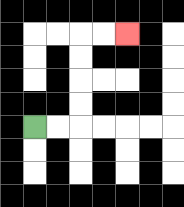{'start': '[1, 5]', 'end': '[5, 1]', 'path_directions': 'R,R,U,U,U,U,R,R', 'path_coordinates': '[[1, 5], [2, 5], [3, 5], [3, 4], [3, 3], [3, 2], [3, 1], [4, 1], [5, 1]]'}